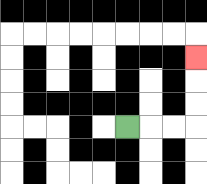{'start': '[5, 5]', 'end': '[8, 2]', 'path_directions': 'R,R,R,U,U,U', 'path_coordinates': '[[5, 5], [6, 5], [7, 5], [8, 5], [8, 4], [8, 3], [8, 2]]'}